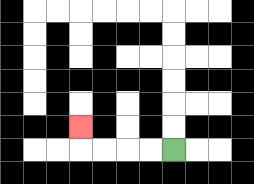{'start': '[7, 6]', 'end': '[3, 5]', 'path_directions': 'L,L,L,L,U', 'path_coordinates': '[[7, 6], [6, 6], [5, 6], [4, 6], [3, 6], [3, 5]]'}